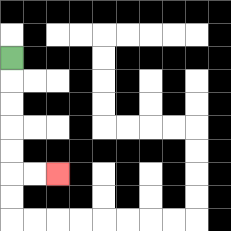{'start': '[0, 2]', 'end': '[2, 7]', 'path_directions': 'D,D,D,D,D,R,R', 'path_coordinates': '[[0, 2], [0, 3], [0, 4], [0, 5], [0, 6], [0, 7], [1, 7], [2, 7]]'}